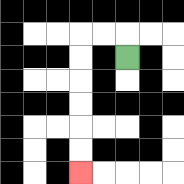{'start': '[5, 2]', 'end': '[3, 7]', 'path_directions': 'U,L,L,D,D,D,D,D,D', 'path_coordinates': '[[5, 2], [5, 1], [4, 1], [3, 1], [3, 2], [3, 3], [3, 4], [3, 5], [3, 6], [3, 7]]'}